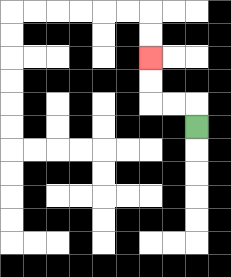{'start': '[8, 5]', 'end': '[6, 2]', 'path_directions': 'U,L,L,U,U', 'path_coordinates': '[[8, 5], [8, 4], [7, 4], [6, 4], [6, 3], [6, 2]]'}